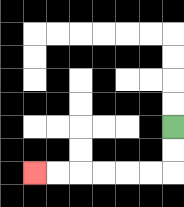{'start': '[7, 5]', 'end': '[1, 7]', 'path_directions': 'D,D,L,L,L,L,L,L', 'path_coordinates': '[[7, 5], [7, 6], [7, 7], [6, 7], [5, 7], [4, 7], [3, 7], [2, 7], [1, 7]]'}